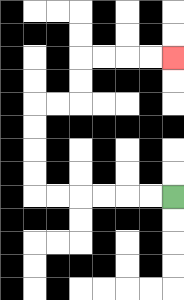{'start': '[7, 8]', 'end': '[7, 2]', 'path_directions': 'L,L,L,L,L,L,U,U,U,U,R,R,U,U,R,R,R,R', 'path_coordinates': '[[7, 8], [6, 8], [5, 8], [4, 8], [3, 8], [2, 8], [1, 8], [1, 7], [1, 6], [1, 5], [1, 4], [2, 4], [3, 4], [3, 3], [3, 2], [4, 2], [5, 2], [6, 2], [7, 2]]'}